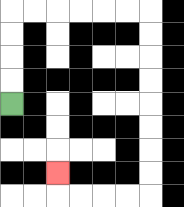{'start': '[0, 4]', 'end': '[2, 7]', 'path_directions': 'U,U,U,U,R,R,R,R,R,R,D,D,D,D,D,D,D,D,L,L,L,L,U', 'path_coordinates': '[[0, 4], [0, 3], [0, 2], [0, 1], [0, 0], [1, 0], [2, 0], [3, 0], [4, 0], [5, 0], [6, 0], [6, 1], [6, 2], [6, 3], [6, 4], [6, 5], [6, 6], [6, 7], [6, 8], [5, 8], [4, 8], [3, 8], [2, 8], [2, 7]]'}